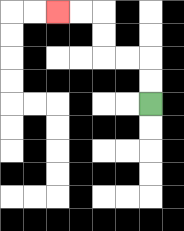{'start': '[6, 4]', 'end': '[2, 0]', 'path_directions': 'U,U,L,L,U,U,L,L', 'path_coordinates': '[[6, 4], [6, 3], [6, 2], [5, 2], [4, 2], [4, 1], [4, 0], [3, 0], [2, 0]]'}